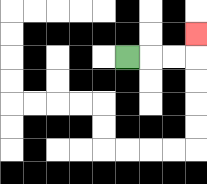{'start': '[5, 2]', 'end': '[8, 1]', 'path_directions': 'R,R,R,U', 'path_coordinates': '[[5, 2], [6, 2], [7, 2], [8, 2], [8, 1]]'}